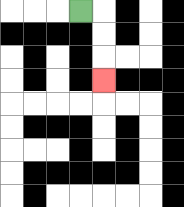{'start': '[3, 0]', 'end': '[4, 3]', 'path_directions': 'R,D,D,D', 'path_coordinates': '[[3, 0], [4, 0], [4, 1], [4, 2], [4, 3]]'}